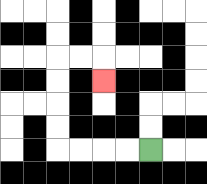{'start': '[6, 6]', 'end': '[4, 3]', 'path_directions': 'L,L,L,L,U,U,U,U,R,R,D', 'path_coordinates': '[[6, 6], [5, 6], [4, 6], [3, 6], [2, 6], [2, 5], [2, 4], [2, 3], [2, 2], [3, 2], [4, 2], [4, 3]]'}